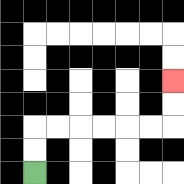{'start': '[1, 7]', 'end': '[7, 3]', 'path_directions': 'U,U,R,R,R,R,R,R,U,U', 'path_coordinates': '[[1, 7], [1, 6], [1, 5], [2, 5], [3, 5], [4, 5], [5, 5], [6, 5], [7, 5], [7, 4], [7, 3]]'}